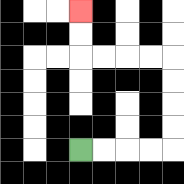{'start': '[3, 6]', 'end': '[3, 0]', 'path_directions': 'R,R,R,R,U,U,U,U,L,L,L,L,U,U', 'path_coordinates': '[[3, 6], [4, 6], [5, 6], [6, 6], [7, 6], [7, 5], [7, 4], [7, 3], [7, 2], [6, 2], [5, 2], [4, 2], [3, 2], [3, 1], [3, 0]]'}